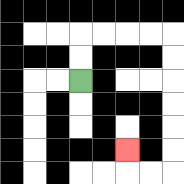{'start': '[3, 3]', 'end': '[5, 6]', 'path_directions': 'U,U,R,R,R,R,D,D,D,D,D,D,L,L,U', 'path_coordinates': '[[3, 3], [3, 2], [3, 1], [4, 1], [5, 1], [6, 1], [7, 1], [7, 2], [7, 3], [7, 4], [7, 5], [7, 6], [7, 7], [6, 7], [5, 7], [5, 6]]'}